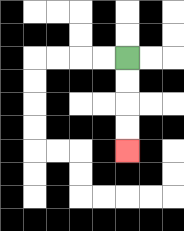{'start': '[5, 2]', 'end': '[5, 6]', 'path_directions': 'D,D,D,D', 'path_coordinates': '[[5, 2], [5, 3], [5, 4], [5, 5], [5, 6]]'}